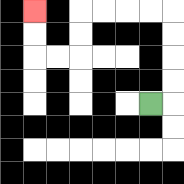{'start': '[6, 4]', 'end': '[1, 0]', 'path_directions': 'R,U,U,U,U,L,L,L,L,D,D,L,L,U,U', 'path_coordinates': '[[6, 4], [7, 4], [7, 3], [7, 2], [7, 1], [7, 0], [6, 0], [5, 0], [4, 0], [3, 0], [3, 1], [3, 2], [2, 2], [1, 2], [1, 1], [1, 0]]'}